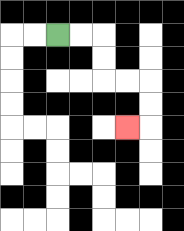{'start': '[2, 1]', 'end': '[5, 5]', 'path_directions': 'R,R,D,D,R,R,D,D,L', 'path_coordinates': '[[2, 1], [3, 1], [4, 1], [4, 2], [4, 3], [5, 3], [6, 3], [6, 4], [6, 5], [5, 5]]'}